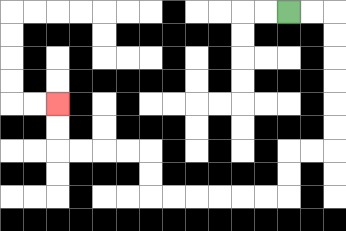{'start': '[12, 0]', 'end': '[2, 4]', 'path_directions': 'R,R,D,D,D,D,D,D,L,L,D,D,L,L,L,L,L,L,U,U,L,L,L,L,U,U', 'path_coordinates': '[[12, 0], [13, 0], [14, 0], [14, 1], [14, 2], [14, 3], [14, 4], [14, 5], [14, 6], [13, 6], [12, 6], [12, 7], [12, 8], [11, 8], [10, 8], [9, 8], [8, 8], [7, 8], [6, 8], [6, 7], [6, 6], [5, 6], [4, 6], [3, 6], [2, 6], [2, 5], [2, 4]]'}